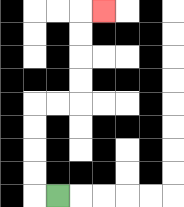{'start': '[2, 8]', 'end': '[4, 0]', 'path_directions': 'L,U,U,U,U,R,R,U,U,U,U,R', 'path_coordinates': '[[2, 8], [1, 8], [1, 7], [1, 6], [1, 5], [1, 4], [2, 4], [3, 4], [3, 3], [3, 2], [3, 1], [3, 0], [4, 0]]'}